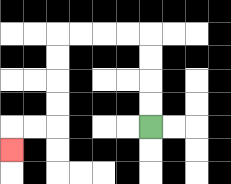{'start': '[6, 5]', 'end': '[0, 6]', 'path_directions': 'U,U,U,U,L,L,L,L,D,D,D,D,L,L,D', 'path_coordinates': '[[6, 5], [6, 4], [6, 3], [6, 2], [6, 1], [5, 1], [4, 1], [3, 1], [2, 1], [2, 2], [2, 3], [2, 4], [2, 5], [1, 5], [0, 5], [0, 6]]'}